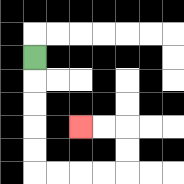{'start': '[1, 2]', 'end': '[3, 5]', 'path_directions': 'D,D,D,D,D,R,R,R,R,U,U,L,L', 'path_coordinates': '[[1, 2], [1, 3], [1, 4], [1, 5], [1, 6], [1, 7], [2, 7], [3, 7], [4, 7], [5, 7], [5, 6], [5, 5], [4, 5], [3, 5]]'}